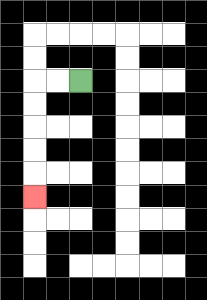{'start': '[3, 3]', 'end': '[1, 8]', 'path_directions': 'L,L,D,D,D,D,D', 'path_coordinates': '[[3, 3], [2, 3], [1, 3], [1, 4], [1, 5], [1, 6], [1, 7], [1, 8]]'}